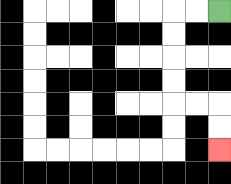{'start': '[9, 0]', 'end': '[9, 6]', 'path_directions': 'L,L,D,D,D,D,R,R,D,D', 'path_coordinates': '[[9, 0], [8, 0], [7, 0], [7, 1], [7, 2], [7, 3], [7, 4], [8, 4], [9, 4], [9, 5], [9, 6]]'}